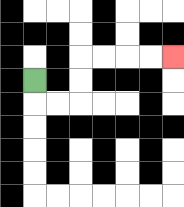{'start': '[1, 3]', 'end': '[7, 2]', 'path_directions': 'D,R,R,U,U,R,R,R,R', 'path_coordinates': '[[1, 3], [1, 4], [2, 4], [3, 4], [3, 3], [3, 2], [4, 2], [5, 2], [6, 2], [7, 2]]'}